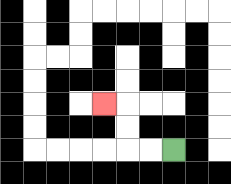{'start': '[7, 6]', 'end': '[4, 4]', 'path_directions': 'L,L,U,U,L', 'path_coordinates': '[[7, 6], [6, 6], [5, 6], [5, 5], [5, 4], [4, 4]]'}